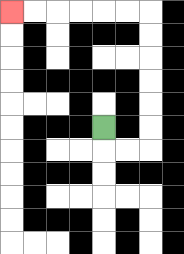{'start': '[4, 5]', 'end': '[0, 0]', 'path_directions': 'D,R,R,U,U,U,U,U,U,L,L,L,L,L,L', 'path_coordinates': '[[4, 5], [4, 6], [5, 6], [6, 6], [6, 5], [6, 4], [6, 3], [6, 2], [6, 1], [6, 0], [5, 0], [4, 0], [3, 0], [2, 0], [1, 0], [0, 0]]'}